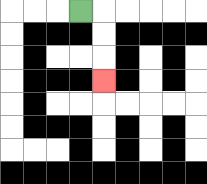{'start': '[3, 0]', 'end': '[4, 3]', 'path_directions': 'R,D,D,D', 'path_coordinates': '[[3, 0], [4, 0], [4, 1], [4, 2], [4, 3]]'}